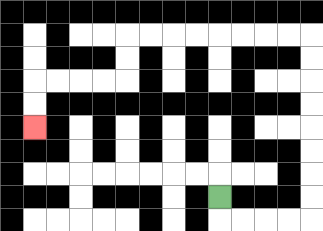{'start': '[9, 8]', 'end': '[1, 5]', 'path_directions': 'D,R,R,R,R,U,U,U,U,U,U,U,U,L,L,L,L,L,L,L,L,D,D,L,L,L,L,D,D', 'path_coordinates': '[[9, 8], [9, 9], [10, 9], [11, 9], [12, 9], [13, 9], [13, 8], [13, 7], [13, 6], [13, 5], [13, 4], [13, 3], [13, 2], [13, 1], [12, 1], [11, 1], [10, 1], [9, 1], [8, 1], [7, 1], [6, 1], [5, 1], [5, 2], [5, 3], [4, 3], [3, 3], [2, 3], [1, 3], [1, 4], [1, 5]]'}